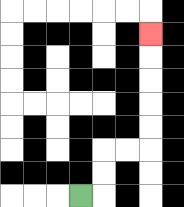{'start': '[3, 8]', 'end': '[6, 1]', 'path_directions': 'R,U,U,R,R,U,U,U,U,U', 'path_coordinates': '[[3, 8], [4, 8], [4, 7], [4, 6], [5, 6], [6, 6], [6, 5], [6, 4], [6, 3], [6, 2], [6, 1]]'}